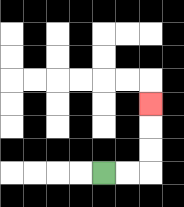{'start': '[4, 7]', 'end': '[6, 4]', 'path_directions': 'R,R,U,U,U', 'path_coordinates': '[[4, 7], [5, 7], [6, 7], [6, 6], [6, 5], [6, 4]]'}